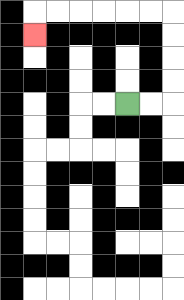{'start': '[5, 4]', 'end': '[1, 1]', 'path_directions': 'R,R,U,U,U,U,L,L,L,L,L,L,D', 'path_coordinates': '[[5, 4], [6, 4], [7, 4], [7, 3], [7, 2], [7, 1], [7, 0], [6, 0], [5, 0], [4, 0], [3, 0], [2, 0], [1, 0], [1, 1]]'}